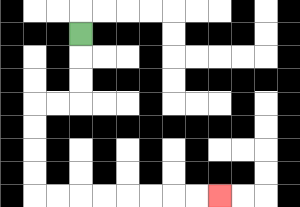{'start': '[3, 1]', 'end': '[9, 8]', 'path_directions': 'D,D,D,L,L,D,D,D,D,R,R,R,R,R,R,R,R', 'path_coordinates': '[[3, 1], [3, 2], [3, 3], [3, 4], [2, 4], [1, 4], [1, 5], [1, 6], [1, 7], [1, 8], [2, 8], [3, 8], [4, 8], [5, 8], [6, 8], [7, 8], [8, 8], [9, 8]]'}